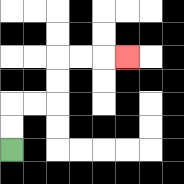{'start': '[0, 6]', 'end': '[5, 2]', 'path_directions': 'U,U,R,R,U,U,R,R,R', 'path_coordinates': '[[0, 6], [0, 5], [0, 4], [1, 4], [2, 4], [2, 3], [2, 2], [3, 2], [4, 2], [5, 2]]'}